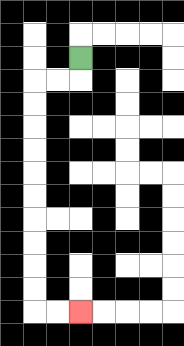{'start': '[3, 2]', 'end': '[3, 13]', 'path_directions': 'D,L,L,D,D,D,D,D,D,D,D,D,D,R,R', 'path_coordinates': '[[3, 2], [3, 3], [2, 3], [1, 3], [1, 4], [1, 5], [1, 6], [1, 7], [1, 8], [1, 9], [1, 10], [1, 11], [1, 12], [1, 13], [2, 13], [3, 13]]'}